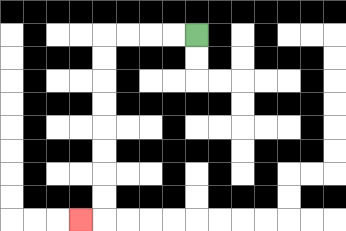{'start': '[8, 1]', 'end': '[3, 9]', 'path_directions': 'L,L,L,L,D,D,D,D,D,D,D,D,L', 'path_coordinates': '[[8, 1], [7, 1], [6, 1], [5, 1], [4, 1], [4, 2], [4, 3], [4, 4], [4, 5], [4, 6], [4, 7], [4, 8], [4, 9], [3, 9]]'}